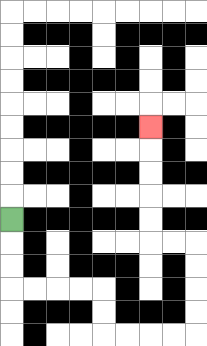{'start': '[0, 9]', 'end': '[6, 5]', 'path_directions': 'D,D,D,R,R,R,R,D,D,R,R,R,R,U,U,U,U,L,L,U,U,U,U,U', 'path_coordinates': '[[0, 9], [0, 10], [0, 11], [0, 12], [1, 12], [2, 12], [3, 12], [4, 12], [4, 13], [4, 14], [5, 14], [6, 14], [7, 14], [8, 14], [8, 13], [8, 12], [8, 11], [8, 10], [7, 10], [6, 10], [6, 9], [6, 8], [6, 7], [6, 6], [6, 5]]'}